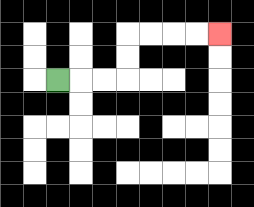{'start': '[2, 3]', 'end': '[9, 1]', 'path_directions': 'R,R,R,U,U,R,R,R,R', 'path_coordinates': '[[2, 3], [3, 3], [4, 3], [5, 3], [5, 2], [5, 1], [6, 1], [7, 1], [8, 1], [9, 1]]'}